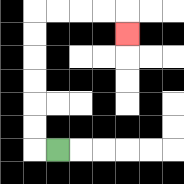{'start': '[2, 6]', 'end': '[5, 1]', 'path_directions': 'L,U,U,U,U,U,U,R,R,R,R,D', 'path_coordinates': '[[2, 6], [1, 6], [1, 5], [1, 4], [1, 3], [1, 2], [1, 1], [1, 0], [2, 0], [3, 0], [4, 0], [5, 0], [5, 1]]'}